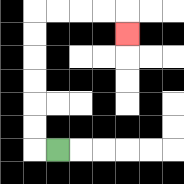{'start': '[2, 6]', 'end': '[5, 1]', 'path_directions': 'L,U,U,U,U,U,U,R,R,R,R,D', 'path_coordinates': '[[2, 6], [1, 6], [1, 5], [1, 4], [1, 3], [1, 2], [1, 1], [1, 0], [2, 0], [3, 0], [4, 0], [5, 0], [5, 1]]'}